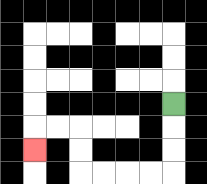{'start': '[7, 4]', 'end': '[1, 6]', 'path_directions': 'D,D,D,L,L,L,L,U,U,L,L,D', 'path_coordinates': '[[7, 4], [7, 5], [7, 6], [7, 7], [6, 7], [5, 7], [4, 7], [3, 7], [3, 6], [3, 5], [2, 5], [1, 5], [1, 6]]'}